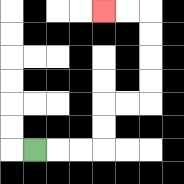{'start': '[1, 6]', 'end': '[4, 0]', 'path_directions': 'R,R,R,U,U,R,R,U,U,U,U,L,L', 'path_coordinates': '[[1, 6], [2, 6], [3, 6], [4, 6], [4, 5], [4, 4], [5, 4], [6, 4], [6, 3], [6, 2], [6, 1], [6, 0], [5, 0], [4, 0]]'}